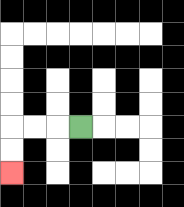{'start': '[3, 5]', 'end': '[0, 7]', 'path_directions': 'L,L,L,D,D', 'path_coordinates': '[[3, 5], [2, 5], [1, 5], [0, 5], [0, 6], [0, 7]]'}